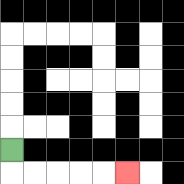{'start': '[0, 6]', 'end': '[5, 7]', 'path_directions': 'D,R,R,R,R,R', 'path_coordinates': '[[0, 6], [0, 7], [1, 7], [2, 7], [3, 7], [4, 7], [5, 7]]'}